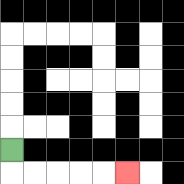{'start': '[0, 6]', 'end': '[5, 7]', 'path_directions': 'D,R,R,R,R,R', 'path_coordinates': '[[0, 6], [0, 7], [1, 7], [2, 7], [3, 7], [4, 7], [5, 7]]'}